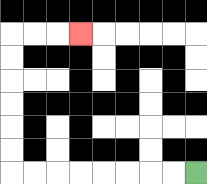{'start': '[8, 7]', 'end': '[3, 1]', 'path_directions': 'L,L,L,L,L,L,L,L,U,U,U,U,U,U,R,R,R', 'path_coordinates': '[[8, 7], [7, 7], [6, 7], [5, 7], [4, 7], [3, 7], [2, 7], [1, 7], [0, 7], [0, 6], [0, 5], [0, 4], [0, 3], [0, 2], [0, 1], [1, 1], [2, 1], [3, 1]]'}